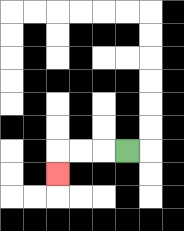{'start': '[5, 6]', 'end': '[2, 7]', 'path_directions': 'L,L,L,D', 'path_coordinates': '[[5, 6], [4, 6], [3, 6], [2, 6], [2, 7]]'}